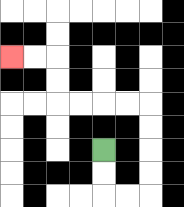{'start': '[4, 6]', 'end': '[0, 2]', 'path_directions': 'D,D,R,R,U,U,U,U,L,L,L,L,U,U,L,L', 'path_coordinates': '[[4, 6], [4, 7], [4, 8], [5, 8], [6, 8], [6, 7], [6, 6], [6, 5], [6, 4], [5, 4], [4, 4], [3, 4], [2, 4], [2, 3], [2, 2], [1, 2], [0, 2]]'}